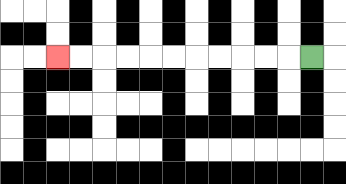{'start': '[13, 2]', 'end': '[2, 2]', 'path_directions': 'L,L,L,L,L,L,L,L,L,L,L', 'path_coordinates': '[[13, 2], [12, 2], [11, 2], [10, 2], [9, 2], [8, 2], [7, 2], [6, 2], [5, 2], [4, 2], [3, 2], [2, 2]]'}